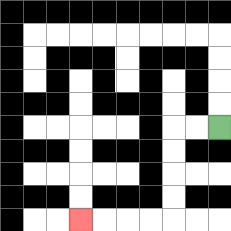{'start': '[9, 5]', 'end': '[3, 9]', 'path_directions': 'L,L,D,D,D,D,L,L,L,L', 'path_coordinates': '[[9, 5], [8, 5], [7, 5], [7, 6], [7, 7], [7, 8], [7, 9], [6, 9], [5, 9], [4, 9], [3, 9]]'}